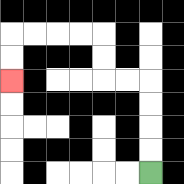{'start': '[6, 7]', 'end': '[0, 3]', 'path_directions': 'U,U,U,U,L,L,U,U,L,L,L,L,D,D', 'path_coordinates': '[[6, 7], [6, 6], [6, 5], [6, 4], [6, 3], [5, 3], [4, 3], [4, 2], [4, 1], [3, 1], [2, 1], [1, 1], [0, 1], [0, 2], [0, 3]]'}